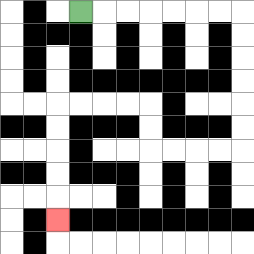{'start': '[3, 0]', 'end': '[2, 9]', 'path_directions': 'R,R,R,R,R,R,R,D,D,D,D,D,D,L,L,L,L,U,U,L,L,L,L,D,D,D,D,D', 'path_coordinates': '[[3, 0], [4, 0], [5, 0], [6, 0], [7, 0], [8, 0], [9, 0], [10, 0], [10, 1], [10, 2], [10, 3], [10, 4], [10, 5], [10, 6], [9, 6], [8, 6], [7, 6], [6, 6], [6, 5], [6, 4], [5, 4], [4, 4], [3, 4], [2, 4], [2, 5], [2, 6], [2, 7], [2, 8], [2, 9]]'}